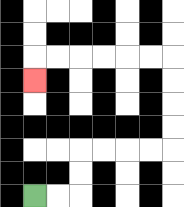{'start': '[1, 8]', 'end': '[1, 3]', 'path_directions': 'R,R,U,U,R,R,R,R,U,U,U,U,L,L,L,L,L,L,D', 'path_coordinates': '[[1, 8], [2, 8], [3, 8], [3, 7], [3, 6], [4, 6], [5, 6], [6, 6], [7, 6], [7, 5], [7, 4], [7, 3], [7, 2], [6, 2], [5, 2], [4, 2], [3, 2], [2, 2], [1, 2], [1, 3]]'}